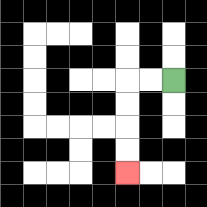{'start': '[7, 3]', 'end': '[5, 7]', 'path_directions': 'L,L,D,D,D,D', 'path_coordinates': '[[7, 3], [6, 3], [5, 3], [5, 4], [5, 5], [5, 6], [5, 7]]'}